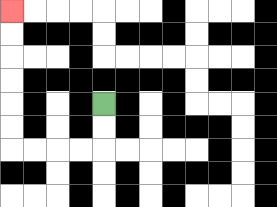{'start': '[4, 4]', 'end': '[0, 0]', 'path_directions': 'D,D,L,L,L,L,U,U,U,U,U,U', 'path_coordinates': '[[4, 4], [4, 5], [4, 6], [3, 6], [2, 6], [1, 6], [0, 6], [0, 5], [0, 4], [0, 3], [0, 2], [0, 1], [0, 0]]'}